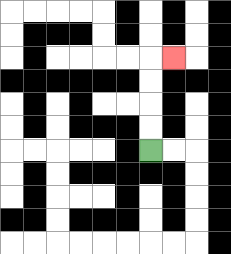{'start': '[6, 6]', 'end': '[7, 2]', 'path_directions': 'U,U,U,U,R', 'path_coordinates': '[[6, 6], [6, 5], [6, 4], [6, 3], [6, 2], [7, 2]]'}